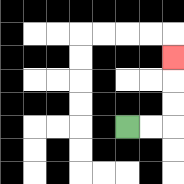{'start': '[5, 5]', 'end': '[7, 2]', 'path_directions': 'R,R,U,U,U', 'path_coordinates': '[[5, 5], [6, 5], [7, 5], [7, 4], [7, 3], [7, 2]]'}